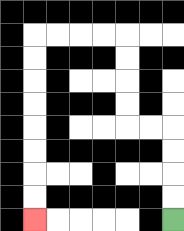{'start': '[7, 9]', 'end': '[1, 9]', 'path_directions': 'U,U,U,U,L,L,U,U,U,U,L,L,L,L,D,D,D,D,D,D,D,D', 'path_coordinates': '[[7, 9], [7, 8], [7, 7], [7, 6], [7, 5], [6, 5], [5, 5], [5, 4], [5, 3], [5, 2], [5, 1], [4, 1], [3, 1], [2, 1], [1, 1], [1, 2], [1, 3], [1, 4], [1, 5], [1, 6], [1, 7], [1, 8], [1, 9]]'}